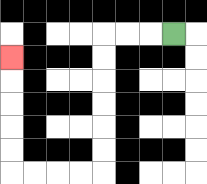{'start': '[7, 1]', 'end': '[0, 2]', 'path_directions': 'L,L,L,D,D,D,D,D,D,L,L,L,L,U,U,U,U,U', 'path_coordinates': '[[7, 1], [6, 1], [5, 1], [4, 1], [4, 2], [4, 3], [4, 4], [4, 5], [4, 6], [4, 7], [3, 7], [2, 7], [1, 7], [0, 7], [0, 6], [0, 5], [0, 4], [0, 3], [0, 2]]'}